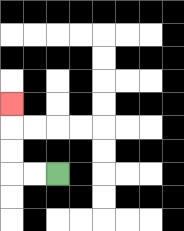{'start': '[2, 7]', 'end': '[0, 4]', 'path_directions': 'L,L,U,U,U', 'path_coordinates': '[[2, 7], [1, 7], [0, 7], [0, 6], [0, 5], [0, 4]]'}